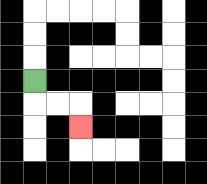{'start': '[1, 3]', 'end': '[3, 5]', 'path_directions': 'D,R,R,D', 'path_coordinates': '[[1, 3], [1, 4], [2, 4], [3, 4], [3, 5]]'}